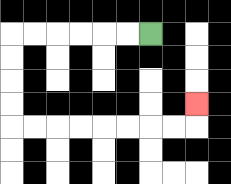{'start': '[6, 1]', 'end': '[8, 4]', 'path_directions': 'L,L,L,L,L,L,D,D,D,D,R,R,R,R,R,R,R,R,U', 'path_coordinates': '[[6, 1], [5, 1], [4, 1], [3, 1], [2, 1], [1, 1], [0, 1], [0, 2], [0, 3], [0, 4], [0, 5], [1, 5], [2, 5], [3, 5], [4, 5], [5, 5], [6, 5], [7, 5], [8, 5], [8, 4]]'}